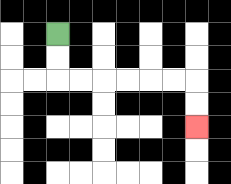{'start': '[2, 1]', 'end': '[8, 5]', 'path_directions': 'D,D,R,R,R,R,R,R,D,D', 'path_coordinates': '[[2, 1], [2, 2], [2, 3], [3, 3], [4, 3], [5, 3], [6, 3], [7, 3], [8, 3], [8, 4], [8, 5]]'}